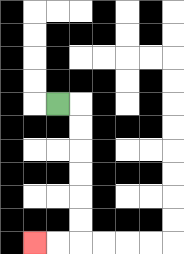{'start': '[2, 4]', 'end': '[1, 10]', 'path_directions': 'R,D,D,D,D,D,D,L,L', 'path_coordinates': '[[2, 4], [3, 4], [3, 5], [3, 6], [3, 7], [3, 8], [3, 9], [3, 10], [2, 10], [1, 10]]'}